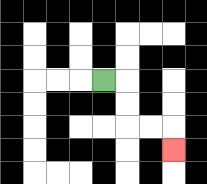{'start': '[4, 3]', 'end': '[7, 6]', 'path_directions': 'R,D,D,R,R,D', 'path_coordinates': '[[4, 3], [5, 3], [5, 4], [5, 5], [6, 5], [7, 5], [7, 6]]'}